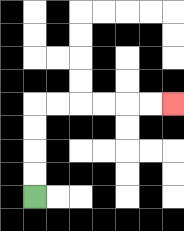{'start': '[1, 8]', 'end': '[7, 4]', 'path_directions': 'U,U,U,U,R,R,R,R,R,R', 'path_coordinates': '[[1, 8], [1, 7], [1, 6], [1, 5], [1, 4], [2, 4], [3, 4], [4, 4], [5, 4], [6, 4], [7, 4]]'}